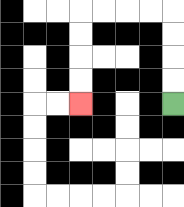{'start': '[7, 4]', 'end': '[3, 4]', 'path_directions': 'U,U,U,U,L,L,L,L,D,D,D,D', 'path_coordinates': '[[7, 4], [7, 3], [7, 2], [7, 1], [7, 0], [6, 0], [5, 0], [4, 0], [3, 0], [3, 1], [3, 2], [3, 3], [3, 4]]'}